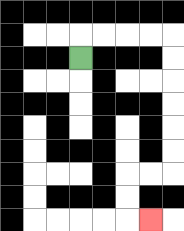{'start': '[3, 2]', 'end': '[6, 9]', 'path_directions': 'U,R,R,R,R,D,D,D,D,D,D,L,L,D,D,R', 'path_coordinates': '[[3, 2], [3, 1], [4, 1], [5, 1], [6, 1], [7, 1], [7, 2], [7, 3], [7, 4], [7, 5], [7, 6], [7, 7], [6, 7], [5, 7], [5, 8], [5, 9], [6, 9]]'}